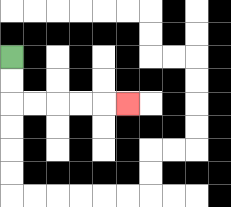{'start': '[0, 2]', 'end': '[5, 4]', 'path_directions': 'D,D,R,R,R,R,R', 'path_coordinates': '[[0, 2], [0, 3], [0, 4], [1, 4], [2, 4], [3, 4], [4, 4], [5, 4]]'}